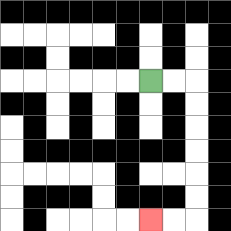{'start': '[6, 3]', 'end': '[6, 9]', 'path_directions': 'R,R,D,D,D,D,D,D,L,L', 'path_coordinates': '[[6, 3], [7, 3], [8, 3], [8, 4], [8, 5], [8, 6], [8, 7], [8, 8], [8, 9], [7, 9], [6, 9]]'}